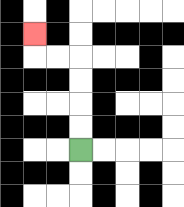{'start': '[3, 6]', 'end': '[1, 1]', 'path_directions': 'U,U,U,U,L,L,U', 'path_coordinates': '[[3, 6], [3, 5], [3, 4], [3, 3], [3, 2], [2, 2], [1, 2], [1, 1]]'}